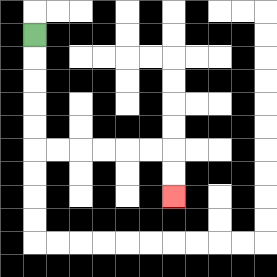{'start': '[1, 1]', 'end': '[7, 8]', 'path_directions': 'D,D,D,D,D,R,R,R,R,R,R,D,D', 'path_coordinates': '[[1, 1], [1, 2], [1, 3], [1, 4], [1, 5], [1, 6], [2, 6], [3, 6], [4, 6], [5, 6], [6, 6], [7, 6], [7, 7], [7, 8]]'}